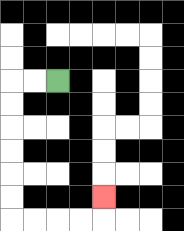{'start': '[2, 3]', 'end': '[4, 8]', 'path_directions': 'L,L,D,D,D,D,D,D,R,R,R,R,U', 'path_coordinates': '[[2, 3], [1, 3], [0, 3], [0, 4], [0, 5], [0, 6], [0, 7], [0, 8], [0, 9], [1, 9], [2, 9], [3, 9], [4, 9], [4, 8]]'}